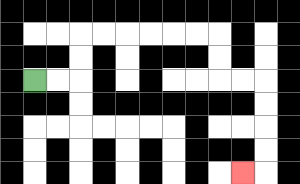{'start': '[1, 3]', 'end': '[10, 7]', 'path_directions': 'R,R,U,U,R,R,R,R,R,R,D,D,R,R,D,D,D,D,L', 'path_coordinates': '[[1, 3], [2, 3], [3, 3], [3, 2], [3, 1], [4, 1], [5, 1], [6, 1], [7, 1], [8, 1], [9, 1], [9, 2], [9, 3], [10, 3], [11, 3], [11, 4], [11, 5], [11, 6], [11, 7], [10, 7]]'}